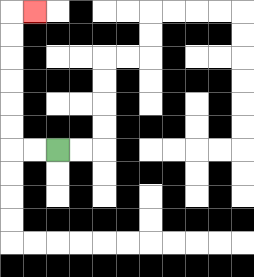{'start': '[2, 6]', 'end': '[1, 0]', 'path_directions': 'L,L,U,U,U,U,U,U,R', 'path_coordinates': '[[2, 6], [1, 6], [0, 6], [0, 5], [0, 4], [0, 3], [0, 2], [0, 1], [0, 0], [1, 0]]'}